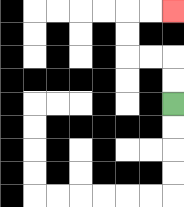{'start': '[7, 4]', 'end': '[7, 0]', 'path_directions': 'U,U,L,L,U,U,R,R', 'path_coordinates': '[[7, 4], [7, 3], [7, 2], [6, 2], [5, 2], [5, 1], [5, 0], [6, 0], [7, 0]]'}